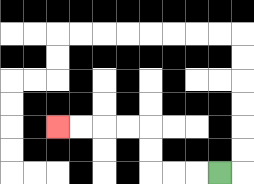{'start': '[9, 7]', 'end': '[2, 5]', 'path_directions': 'L,L,L,U,U,L,L,L,L', 'path_coordinates': '[[9, 7], [8, 7], [7, 7], [6, 7], [6, 6], [6, 5], [5, 5], [4, 5], [3, 5], [2, 5]]'}